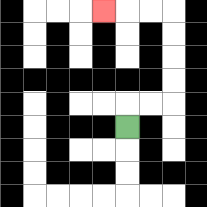{'start': '[5, 5]', 'end': '[4, 0]', 'path_directions': 'U,R,R,U,U,U,U,L,L,L', 'path_coordinates': '[[5, 5], [5, 4], [6, 4], [7, 4], [7, 3], [7, 2], [7, 1], [7, 0], [6, 0], [5, 0], [4, 0]]'}